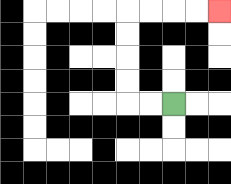{'start': '[7, 4]', 'end': '[9, 0]', 'path_directions': 'L,L,U,U,U,U,R,R,R,R', 'path_coordinates': '[[7, 4], [6, 4], [5, 4], [5, 3], [5, 2], [5, 1], [5, 0], [6, 0], [7, 0], [8, 0], [9, 0]]'}